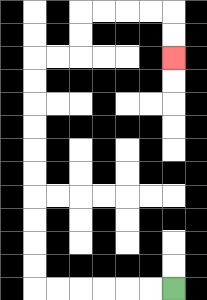{'start': '[7, 12]', 'end': '[7, 2]', 'path_directions': 'L,L,L,L,L,L,U,U,U,U,U,U,U,U,U,U,R,R,U,U,R,R,R,R,D,D', 'path_coordinates': '[[7, 12], [6, 12], [5, 12], [4, 12], [3, 12], [2, 12], [1, 12], [1, 11], [1, 10], [1, 9], [1, 8], [1, 7], [1, 6], [1, 5], [1, 4], [1, 3], [1, 2], [2, 2], [3, 2], [3, 1], [3, 0], [4, 0], [5, 0], [6, 0], [7, 0], [7, 1], [7, 2]]'}